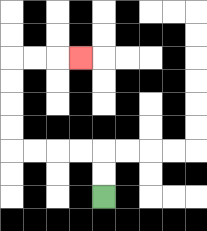{'start': '[4, 8]', 'end': '[3, 2]', 'path_directions': 'U,U,L,L,L,L,U,U,U,U,R,R,R', 'path_coordinates': '[[4, 8], [4, 7], [4, 6], [3, 6], [2, 6], [1, 6], [0, 6], [0, 5], [0, 4], [0, 3], [0, 2], [1, 2], [2, 2], [3, 2]]'}